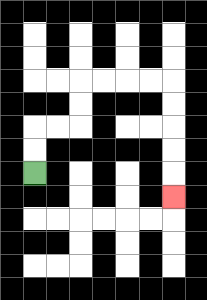{'start': '[1, 7]', 'end': '[7, 8]', 'path_directions': 'U,U,R,R,U,U,R,R,R,R,D,D,D,D,D', 'path_coordinates': '[[1, 7], [1, 6], [1, 5], [2, 5], [3, 5], [3, 4], [3, 3], [4, 3], [5, 3], [6, 3], [7, 3], [7, 4], [7, 5], [7, 6], [7, 7], [7, 8]]'}